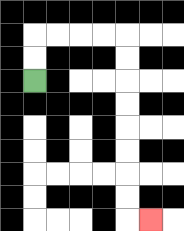{'start': '[1, 3]', 'end': '[6, 9]', 'path_directions': 'U,U,R,R,R,R,D,D,D,D,D,D,D,D,R', 'path_coordinates': '[[1, 3], [1, 2], [1, 1], [2, 1], [3, 1], [4, 1], [5, 1], [5, 2], [5, 3], [5, 4], [5, 5], [5, 6], [5, 7], [5, 8], [5, 9], [6, 9]]'}